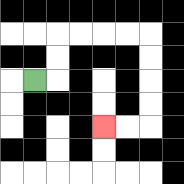{'start': '[1, 3]', 'end': '[4, 5]', 'path_directions': 'R,U,U,R,R,R,R,D,D,D,D,L,L', 'path_coordinates': '[[1, 3], [2, 3], [2, 2], [2, 1], [3, 1], [4, 1], [5, 1], [6, 1], [6, 2], [6, 3], [6, 4], [6, 5], [5, 5], [4, 5]]'}